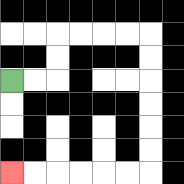{'start': '[0, 3]', 'end': '[0, 7]', 'path_directions': 'R,R,U,U,R,R,R,R,D,D,D,D,D,D,L,L,L,L,L,L', 'path_coordinates': '[[0, 3], [1, 3], [2, 3], [2, 2], [2, 1], [3, 1], [4, 1], [5, 1], [6, 1], [6, 2], [6, 3], [6, 4], [6, 5], [6, 6], [6, 7], [5, 7], [4, 7], [3, 7], [2, 7], [1, 7], [0, 7]]'}